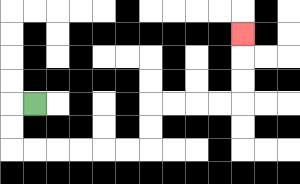{'start': '[1, 4]', 'end': '[10, 1]', 'path_directions': 'L,D,D,R,R,R,R,R,R,U,U,R,R,R,R,U,U,U', 'path_coordinates': '[[1, 4], [0, 4], [0, 5], [0, 6], [1, 6], [2, 6], [3, 6], [4, 6], [5, 6], [6, 6], [6, 5], [6, 4], [7, 4], [8, 4], [9, 4], [10, 4], [10, 3], [10, 2], [10, 1]]'}